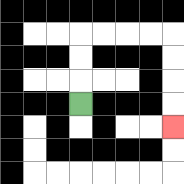{'start': '[3, 4]', 'end': '[7, 5]', 'path_directions': 'U,U,U,R,R,R,R,D,D,D,D', 'path_coordinates': '[[3, 4], [3, 3], [3, 2], [3, 1], [4, 1], [5, 1], [6, 1], [7, 1], [7, 2], [7, 3], [7, 4], [7, 5]]'}